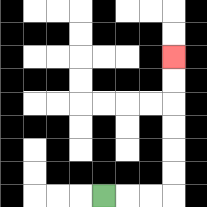{'start': '[4, 8]', 'end': '[7, 2]', 'path_directions': 'R,R,R,U,U,U,U,U,U', 'path_coordinates': '[[4, 8], [5, 8], [6, 8], [7, 8], [7, 7], [7, 6], [7, 5], [7, 4], [7, 3], [7, 2]]'}